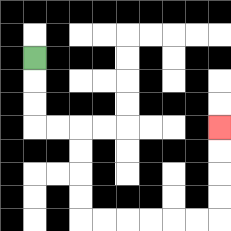{'start': '[1, 2]', 'end': '[9, 5]', 'path_directions': 'D,D,D,R,R,D,D,D,D,R,R,R,R,R,R,U,U,U,U', 'path_coordinates': '[[1, 2], [1, 3], [1, 4], [1, 5], [2, 5], [3, 5], [3, 6], [3, 7], [3, 8], [3, 9], [4, 9], [5, 9], [6, 9], [7, 9], [8, 9], [9, 9], [9, 8], [9, 7], [9, 6], [9, 5]]'}